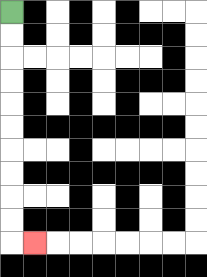{'start': '[0, 0]', 'end': '[1, 10]', 'path_directions': 'D,D,D,D,D,D,D,D,D,D,R', 'path_coordinates': '[[0, 0], [0, 1], [0, 2], [0, 3], [0, 4], [0, 5], [0, 6], [0, 7], [0, 8], [0, 9], [0, 10], [1, 10]]'}